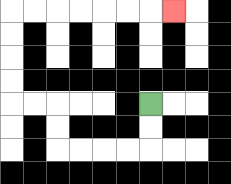{'start': '[6, 4]', 'end': '[7, 0]', 'path_directions': 'D,D,L,L,L,L,U,U,L,L,U,U,U,U,R,R,R,R,R,R,R', 'path_coordinates': '[[6, 4], [6, 5], [6, 6], [5, 6], [4, 6], [3, 6], [2, 6], [2, 5], [2, 4], [1, 4], [0, 4], [0, 3], [0, 2], [0, 1], [0, 0], [1, 0], [2, 0], [3, 0], [4, 0], [5, 0], [6, 0], [7, 0]]'}